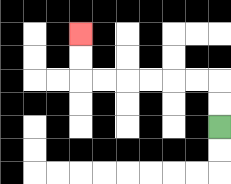{'start': '[9, 5]', 'end': '[3, 1]', 'path_directions': 'U,U,L,L,L,L,L,L,U,U', 'path_coordinates': '[[9, 5], [9, 4], [9, 3], [8, 3], [7, 3], [6, 3], [5, 3], [4, 3], [3, 3], [3, 2], [3, 1]]'}